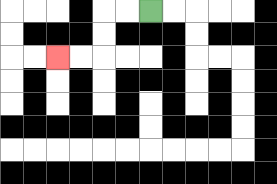{'start': '[6, 0]', 'end': '[2, 2]', 'path_directions': 'L,L,D,D,L,L', 'path_coordinates': '[[6, 0], [5, 0], [4, 0], [4, 1], [4, 2], [3, 2], [2, 2]]'}